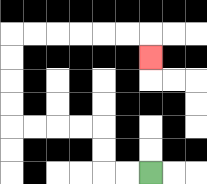{'start': '[6, 7]', 'end': '[6, 2]', 'path_directions': 'L,L,U,U,L,L,L,L,U,U,U,U,R,R,R,R,R,R,D', 'path_coordinates': '[[6, 7], [5, 7], [4, 7], [4, 6], [4, 5], [3, 5], [2, 5], [1, 5], [0, 5], [0, 4], [0, 3], [0, 2], [0, 1], [1, 1], [2, 1], [3, 1], [4, 1], [5, 1], [6, 1], [6, 2]]'}